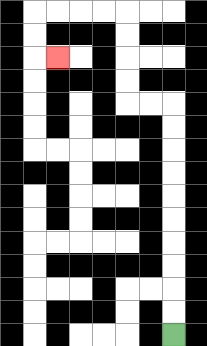{'start': '[7, 14]', 'end': '[2, 2]', 'path_directions': 'U,U,U,U,U,U,U,U,U,U,L,L,U,U,U,U,L,L,L,L,D,D,R', 'path_coordinates': '[[7, 14], [7, 13], [7, 12], [7, 11], [7, 10], [7, 9], [7, 8], [7, 7], [7, 6], [7, 5], [7, 4], [6, 4], [5, 4], [5, 3], [5, 2], [5, 1], [5, 0], [4, 0], [3, 0], [2, 0], [1, 0], [1, 1], [1, 2], [2, 2]]'}